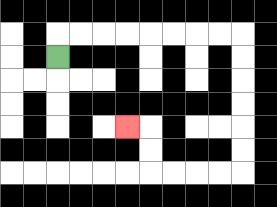{'start': '[2, 2]', 'end': '[5, 5]', 'path_directions': 'U,R,R,R,R,R,R,R,R,D,D,D,D,D,D,L,L,L,L,U,U,L', 'path_coordinates': '[[2, 2], [2, 1], [3, 1], [4, 1], [5, 1], [6, 1], [7, 1], [8, 1], [9, 1], [10, 1], [10, 2], [10, 3], [10, 4], [10, 5], [10, 6], [10, 7], [9, 7], [8, 7], [7, 7], [6, 7], [6, 6], [6, 5], [5, 5]]'}